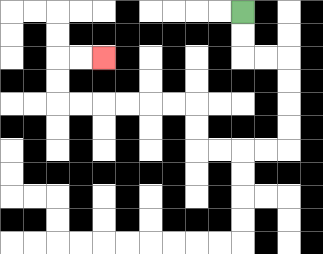{'start': '[10, 0]', 'end': '[4, 2]', 'path_directions': 'D,D,R,R,D,D,D,D,L,L,L,L,U,U,L,L,L,L,L,L,U,U,R,R', 'path_coordinates': '[[10, 0], [10, 1], [10, 2], [11, 2], [12, 2], [12, 3], [12, 4], [12, 5], [12, 6], [11, 6], [10, 6], [9, 6], [8, 6], [8, 5], [8, 4], [7, 4], [6, 4], [5, 4], [4, 4], [3, 4], [2, 4], [2, 3], [2, 2], [3, 2], [4, 2]]'}